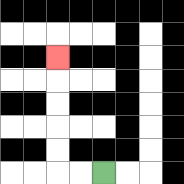{'start': '[4, 7]', 'end': '[2, 2]', 'path_directions': 'L,L,U,U,U,U,U', 'path_coordinates': '[[4, 7], [3, 7], [2, 7], [2, 6], [2, 5], [2, 4], [2, 3], [2, 2]]'}